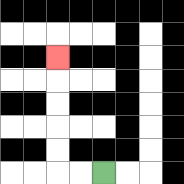{'start': '[4, 7]', 'end': '[2, 2]', 'path_directions': 'L,L,U,U,U,U,U', 'path_coordinates': '[[4, 7], [3, 7], [2, 7], [2, 6], [2, 5], [2, 4], [2, 3], [2, 2]]'}